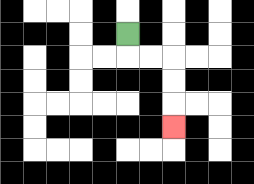{'start': '[5, 1]', 'end': '[7, 5]', 'path_directions': 'D,R,R,D,D,D', 'path_coordinates': '[[5, 1], [5, 2], [6, 2], [7, 2], [7, 3], [7, 4], [7, 5]]'}